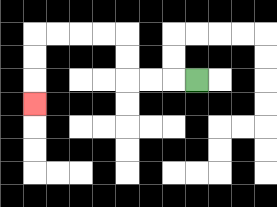{'start': '[8, 3]', 'end': '[1, 4]', 'path_directions': 'L,L,L,U,U,L,L,L,L,D,D,D', 'path_coordinates': '[[8, 3], [7, 3], [6, 3], [5, 3], [5, 2], [5, 1], [4, 1], [3, 1], [2, 1], [1, 1], [1, 2], [1, 3], [1, 4]]'}